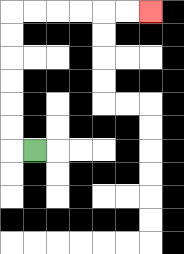{'start': '[1, 6]', 'end': '[6, 0]', 'path_directions': 'L,U,U,U,U,U,U,R,R,R,R,R,R', 'path_coordinates': '[[1, 6], [0, 6], [0, 5], [0, 4], [0, 3], [0, 2], [0, 1], [0, 0], [1, 0], [2, 0], [3, 0], [4, 0], [5, 0], [6, 0]]'}